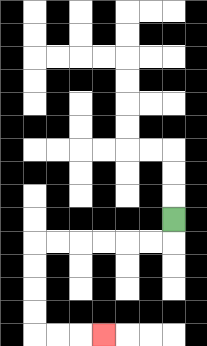{'start': '[7, 9]', 'end': '[4, 14]', 'path_directions': 'D,L,L,L,L,L,L,D,D,D,D,R,R,R', 'path_coordinates': '[[7, 9], [7, 10], [6, 10], [5, 10], [4, 10], [3, 10], [2, 10], [1, 10], [1, 11], [1, 12], [1, 13], [1, 14], [2, 14], [3, 14], [4, 14]]'}